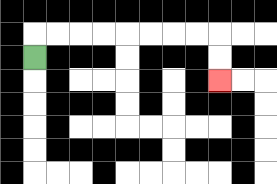{'start': '[1, 2]', 'end': '[9, 3]', 'path_directions': 'U,R,R,R,R,R,R,R,R,D,D', 'path_coordinates': '[[1, 2], [1, 1], [2, 1], [3, 1], [4, 1], [5, 1], [6, 1], [7, 1], [8, 1], [9, 1], [9, 2], [9, 3]]'}